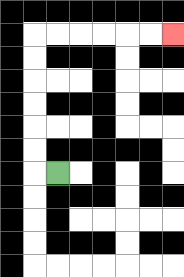{'start': '[2, 7]', 'end': '[7, 1]', 'path_directions': 'L,U,U,U,U,U,U,R,R,R,R,R,R', 'path_coordinates': '[[2, 7], [1, 7], [1, 6], [1, 5], [1, 4], [1, 3], [1, 2], [1, 1], [2, 1], [3, 1], [4, 1], [5, 1], [6, 1], [7, 1]]'}